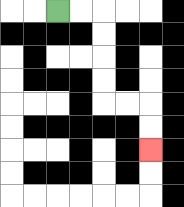{'start': '[2, 0]', 'end': '[6, 6]', 'path_directions': 'R,R,D,D,D,D,R,R,D,D', 'path_coordinates': '[[2, 0], [3, 0], [4, 0], [4, 1], [4, 2], [4, 3], [4, 4], [5, 4], [6, 4], [6, 5], [6, 6]]'}